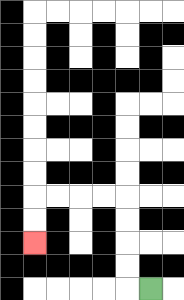{'start': '[6, 12]', 'end': '[1, 10]', 'path_directions': 'L,U,U,U,U,L,L,L,L,D,D', 'path_coordinates': '[[6, 12], [5, 12], [5, 11], [5, 10], [5, 9], [5, 8], [4, 8], [3, 8], [2, 8], [1, 8], [1, 9], [1, 10]]'}